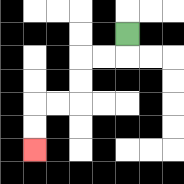{'start': '[5, 1]', 'end': '[1, 6]', 'path_directions': 'D,L,L,D,D,L,L,D,D', 'path_coordinates': '[[5, 1], [5, 2], [4, 2], [3, 2], [3, 3], [3, 4], [2, 4], [1, 4], [1, 5], [1, 6]]'}